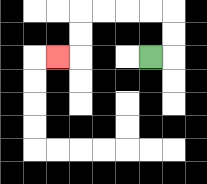{'start': '[6, 2]', 'end': '[2, 2]', 'path_directions': 'R,U,U,L,L,L,L,D,D,L', 'path_coordinates': '[[6, 2], [7, 2], [7, 1], [7, 0], [6, 0], [5, 0], [4, 0], [3, 0], [3, 1], [3, 2], [2, 2]]'}